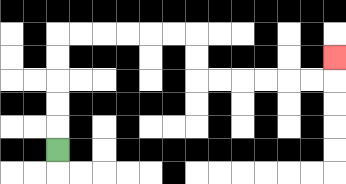{'start': '[2, 6]', 'end': '[14, 2]', 'path_directions': 'U,U,U,U,U,R,R,R,R,R,R,D,D,R,R,R,R,R,R,U', 'path_coordinates': '[[2, 6], [2, 5], [2, 4], [2, 3], [2, 2], [2, 1], [3, 1], [4, 1], [5, 1], [6, 1], [7, 1], [8, 1], [8, 2], [8, 3], [9, 3], [10, 3], [11, 3], [12, 3], [13, 3], [14, 3], [14, 2]]'}